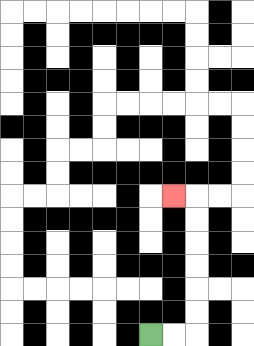{'start': '[6, 14]', 'end': '[7, 8]', 'path_directions': 'R,R,U,U,U,U,U,U,L', 'path_coordinates': '[[6, 14], [7, 14], [8, 14], [8, 13], [8, 12], [8, 11], [8, 10], [8, 9], [8, 8], [7, 8]]'}